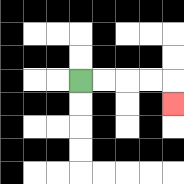{'start': '[3, 3]', 'end': '[7, 4]', 'path_directions': 'R,R,R,R,D', 'path_coordinates': '[[3, 3], [4, 3], [5, 3], [6, 3], [7, 3], [7, 4]]'}